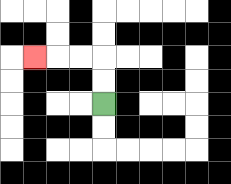{'start': '[4, 4]', 'end': '[1, 2]', 'path_directions': 'U,U,L,L,L', 'path_coordinates': '[[4, 4], [4, 3], [4, 2], [3, 2], [2, 2], [1, 2]]'}